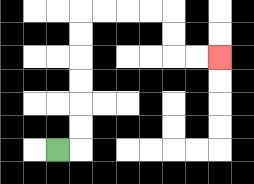{'start': '[2, 6]', 'end': '[9, 2]', 'path_directions': 'R,U,U,U,U,U,U,R,R,R,R,D,D,R,R', 'path_coordinates': '[[2, 6], [3, 6], [3, 5], [3, 4], [3, 3], [3, 2], [3, 1], [3, 0], [4, 0], [5, 0], [6, 0], [7, 0], [7, 1], [7, 2], [8, 2], [9, 2]]'}